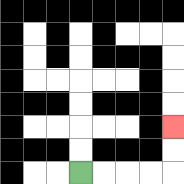{'start': '[3, 7]', 'end': '[7, 5]', 'path_directions': 'R,R,R,R,U,U', 'path_coordinates': '[[3, 7], [4, 7], [5, 7], [6, 7], [7, 7], [7, 6], [7, 5]]'}